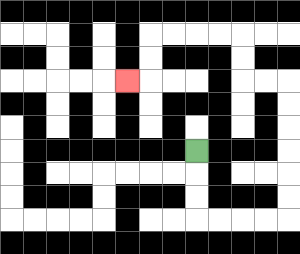{'start': '[8, 6]', 'end': '[5, 3]', 'path_directions': 'D,D,D,R,R,R,R,U,U,U,U,U,U,L,L,U,U,L,L,L,L,D,D,L', 'path_coordinates': '[[8, 6], [8, 7], [8, 8], [8, 9], [9, 9], [10, 9], [11, 9], [12, 9], [12, 8], [12, 7], [12, 6], [12, 5], [12, 4], [12, 3], [11, 3], [10, 3], [10, 2], [10, 1], [9, 1], [8, 1], [7, 1], [6, 1], [6, 2], [6, 3], [5, 3]]'}